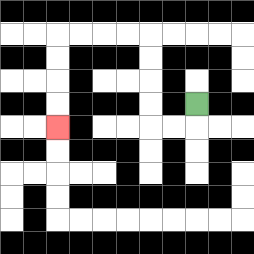{'start': '[8, 4]', 'end': '[2, 5]', 'path_directions': 'D,L,L,U,U,U,U,L,L,L,L,D,D,D,D', 'path_coordinates': '[[8, 4], [8, 5], [7, 5], [6, 5], [6, 4], [6, 3], [6, 2], [6, 1], [5, 1], [4, 1], [3, 1], [2, 1], [2, 2], [2, 3], [2, 4], [2, 5]]'}